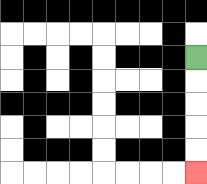{'start': '[8, 2]', 'end': '[8, 7]', 'path_directions': 'D,D,D,D,D', 'path_coordinates': '[[8, 2], [8, 3], [8, 4], [8, 5], [8, 6], [8, 7]]'}